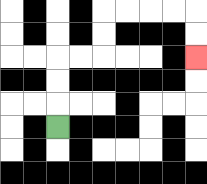{'start': '[2, 5]', 'end': '[8, 2]', 'path_directions': 'U,U,U,R,R,U,U,R,R,R,R,D,D', 'path_coordinates': '[[2, 5], [2, 4], [2, 3], [2, 2], [3, 2], [4, 2], [4, 1], [4, 0], [5, 0], [6, 0], [7, 0], [8, 0], [8, 1], [8, 2]]'}